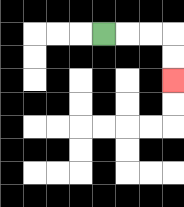{'start': '[4, 1]', 'end': '[7, 3]', 'path_directions': 'R,R,R,D,D', 'path_coordinates': '[[4, 1], [5, 1], [6, 1], [7, 1], [7, 2], [7, 3]]'}